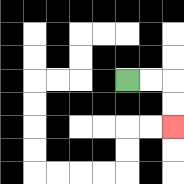{'start': '[5, 3]', 'end': '[7, 5]', 'path_directions': 'R,R,D,D', 'path_coordinates': '[[5, 3], [6, 3], [7, 3], [7, 4], [7, 5]]'}